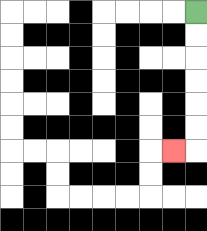{'start': '[8, 0]', 'end': '[7, 6]', 'path_directions': 'D,D,D,D,D,D,L', 'path_coordinates': '[[8, 0], [8, 1], [8, 2], [8, 3], [8, 4], [8, 5], [8, 6], [7, 6]]'}